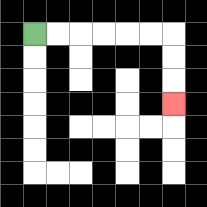{'start': '[1, 1]', 'end': '[7, 4]', 'path_directions': 'R,R,R,R,R,R,D,D,D', 'path_coordinates': '[[1, 1], [2, 1], [3, 1], [4, 1], [5, 1], [6, 1], [7, 1], [7, 2], [7, 3], [7, 4]]'}